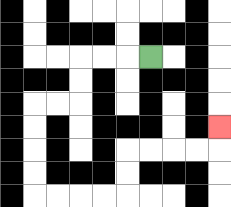{'start': '[6, 2]', 'end': '[9, 5]', 'path_directions': 'L,L,L,D,D,L,L,D,D,D,D,R,R,R,R,U,U,R,R,R,R,U', 'path_coordinates': '[[6, 2], [5, 2], [4, 2], [3, 2], [3, 3], [3, 4], [2, 4], [1, 4], [1, 5], [1, 6], [1, 7], [1, 8], [2, 8], [3, 8], [4, 8], [5, 8], [5, 7], [5, 6], [6, 6], [7, 6], [8, 6], [9, 6], [9, 5]]'}